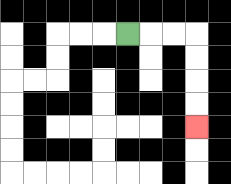{'start': '[5, 1]', 'end': '[8, 5]', 'path_directions': 'R,R,R,D,D,D,D', 'path_coordinates': '[[5, 1], [6, 1], [7, 1], [8, 1], [8, 2], [8, 3], [8, 4], [8, 5]]'}